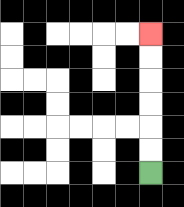{'start': '[6, 7]', 'end': '[6, 1]', 'path_directions': 'U,U,U,U,U,U', 'path_coordinates': '[[6, 7], [6, 6], [6, 5], [6, 4], [6, 3], [6, 2], [6, 1]]'}